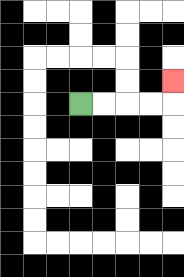{'start': '[3, 4]', 'end': '[7, 3]', 'path_directions': 'R,R,R,R,U', 'path_coordinates': '[[3, 4], [4, 4], [5, 4], [6, 4], [7, 4], [7, 3]]'}